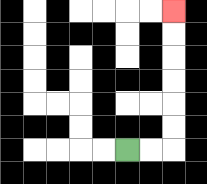{'start': '[5, 6]', 'end': '[7, 0]', 'path_directions': 'R,R,U,U,U,U,U,U', 'path_coordinates': '[[5, 6], [6, 6], [7, 6], [7, 5], [7, 4], [7, 3], [7, 2], [7, 1], [7, 0]]'}